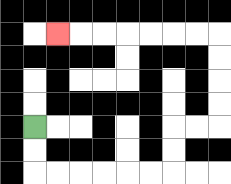{'start': '[1, 5]', 'end': '[2, 1]', 'path_directions': 'D,D,R,R,R,R,R,R,U,U,R,R,U,U,U,U,L,L,L,L,L,L,L', 'path_coordinates': '[[1, 5], [1, 6], [1, 7], [2, 7], [3, 7], [4, 7], [5, 7], [6, 7], [7, 7], [7, 6], [7, 5], [8, 5], [9, 5], [9, 4], [9, 3], [9, 2], [9, 1], [8, 1], [7, 1], [6, 1], [5, 1], [4, 1], [3, 1], [2, 1]]'}